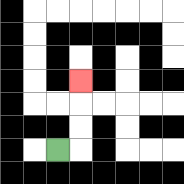{'start': '[2, 6]', 'end': '[3, 3]', 'path_directions': 'R,U,U,U', 'path_coordinates': '[[2, 6], [3, 6], [3, 5], [3, 4], [3, 3]]'}